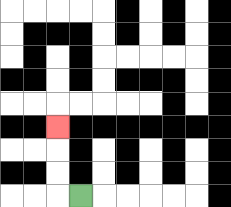{'start': '[3, 8]', 'end': '[2, 5]', 'path_directions': 'L,U,U,U', 'path_coordinates': '[[3, 8], [2, 8], [2, 7], [2, 6], [2, 5]]'}